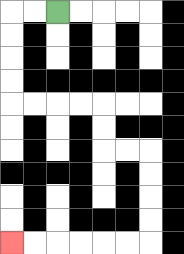{'start': '[2, 0]', 'end': '[0, 10]', 'path_directions': 'L,L,D,D,D,D,R,R,R,R,D,D,R,R,D,D,D,D,L,L,L,L,L,L', 'path_coordinates': '[[2, 0], [1, 0], [0, 0], [0, 1], [0, 2], [0, 3], [0, 4], [1, 4], [2, 4], [3, 4], [4, 4], [4, 5], [4, 6], [5, 6], [6, 6], [6, 7], [6, 8], [6, 9], [6, 10], [5, 10], [4, 10], [3, 10], [2, 10], [1, 10], [0, 10]]'}